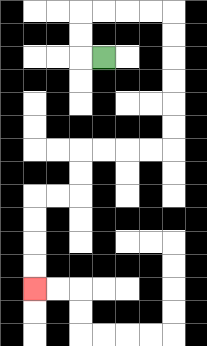{'start': '[4, 2]', 'end': '[1, 12]', 'path_directions': 'L,U,U,R,R,R,R,D,D,D,D,D,D,L,L,L,L,D,D,L,L,D,D,D,D', 'path_coordinates': '[[4, 2], [3, 2], [3, 1], [3, 0], [4, 0], [5, 0], [6, 0], [7, 0], [7, 1], [7, 2], [7, 3], [7, 4], [7, 5], [7, 6], [6, 6], [5, 6], [4, 6], [3, 6], [3, 7], [3, 8], [2, 8], [1, 8], [1, 9], [1, 10], [1, 11], [1, 12]]'}